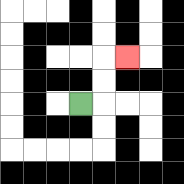{'start': '[3, 4]', 'end': '[5, 2]', 'path_directions': 'R,U,U,R', 'path_coordinates': '[[3, 4], [4, 4], [4, 3], [4, 2], [5, 2]]'}